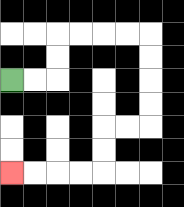{'start': '[0, 3]', 'end': '[0, 7]', 'path_directions': 'R,R,U,U,R,R,R,R,D,D,D,D,L,L,D,D,L,L,L,L', 'path_coordinates': '[[0, 3], [1, 3], [2, 3], [2, 2], [2, 1], [3, 1], [4, 1], [5, 1], [6, 1], [6, 2], [6, 3], [6, 4], [6, 5], [5, 5], [4, 5], [4, 6], [4, 7], [3, 7], [2, 7], [1, 7], [0, 7]]'}